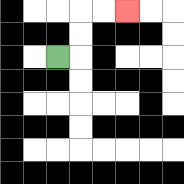{'start': '[2, 2]', 'end': '[5, 0]', 'path_directions': 'R,U,U,R,R', 'path_coordinates': '[[2, 2], [3, 2], [3, 1], [3, 0], [4, 0], [5, 0]]'}